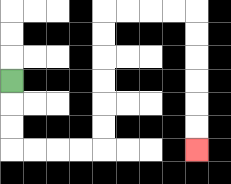{'start': '[0, 3]', 'end': '[8, 6]', 'path_directions': 'D,D,D,R,R,R,R,U,U,U,U,U,U,R,R,R,R,D,D,D,D,D,D', 'path_coordinates': '[[0, 3], [0, 4], [0, 5], [0, 6], [1, 6], [2, 6], [3, 6], [4, 6], [4, 5], [4, 4], [4, 3], [4, 2], [4, 1], [4, 0], [5, 0], [6, 0], [7, 0], [8, 0], [8, 1], [8, 2], [8, 3], [8, 4], [8, 5], [8, 6]]'}